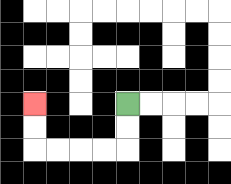{'start': '[5, 4]', 'end': '[1, 4]', 'path_directions': 'D,D,L,L,L,L,U,U', 'path_coordinates': '[[5, 4], [5, 5], [5, 6], [4, 6], [3, 6], [2, 6], [1, 6], [1, 5], [1, 4]]'}